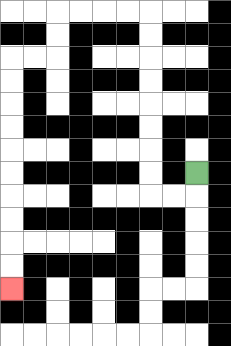{'start': '[8, 7]', 'end': '[0, 12]', 'path_directions': 'D,L,L,U,U,U,U,U,U,U,U,L,L,L,L,D,D,L,L,D,D,D,D,D,D,D,D,D,D', 'path_coordinates': '[[8, 7], [8, 8], [7, 8], [6, 8], [6, 7], [6, 6], [6, 5], [6, 4], [6, 3], [6, 2], [6, 1], [6, 0], [5, 0], [4, 0], [3, 0], [2, 0], [2, 1], [2, 2], [1, 2], [0, 2], [0, 3], [0, 4], [0, 5], [0, 6], [0, 7], [0, 8], [0, 9], [0, 10], [0, 11], [0, 12]]'}